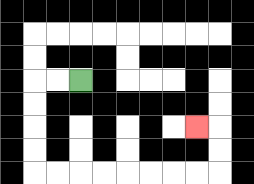{'start': '[3, 3]', 'end': '[8, 5]', 'path_directions': 'L,L,D,D,D,D,R,R,R,R,R,R,R,R,U,U,L', 'path_coordinates': '[[3, 3], [2, 3], [1, 3], [1, 4], [1, 5], [1, 6], [1, 7], [2, 7], [3, 7], [4, 7], [5, 7], [6, 7], [7, 7], [8, 7], [9, 7], [9, 6], [9, 5], [8, 5]]'}